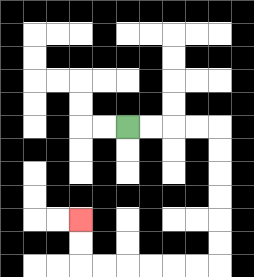{'start': '[5, 5]', 'end': '[3, 9]', 'path_directions': 'R,R,R,R,D,D,D,D,D,D,L,L,L,L,L,L,U,U', 'path_coordinates': '[[5, 5], [6, 5], [7, 5], [8, 5], [9, 5], [9, 6], [9, 7], [9, 8], [9, 9], [9, 10], [9, 11], [8, 11], [7, 11], [6, 11], [5, 11], [4, 11], [3, 11], [3, 10], [3, 9]]'}